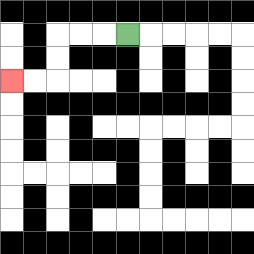{'start': '[5, 1]', 'end': '[0, 3]', 'path_directions': 'L,L,L,D,D,L,L', 'path_coordinates': '[[5, 1], [4, 1], [3, 1], [2, 1], [2, 2], [2, 3], [1, 3], [0, 3]]'}